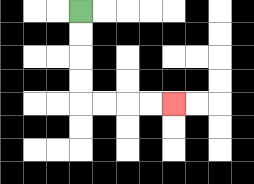{'start': '[3, 0]', 'end': '[7, 4]', 'path_directions': 'D,D,D,D,R,R,R,R', 'path_coordinates': '[[3, 0], [3, 1], [3, 2], [3, 3], [3, 4], [4, 4], [5, 4], [6, 4], [7, 4]]'}